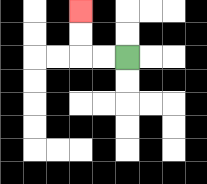{'start': '[5, 2]', 'end': '[3, 0]', 'path_directions': 'L,L,U,U', 'path_coordinates': '[[5, 2], [4, 2], [3, 2], [3, 1], [3, 0]]'}